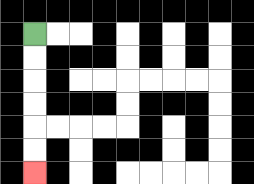{'start': '[1, 1]', 'end': '[1, 7]', 'path_directions': 'D,D,D,D,D,D', 'path_coordinates': '[[1, 1], [1, 2], [1, 3], [1, 4], [1, 5], [1, 6], [1, 7]]'}